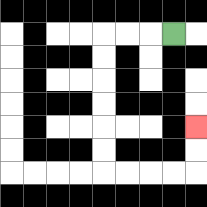{'start': '[7, 1]', 'end': '[8, 5]', 'path_directions': 'L,L,L,D,D,D,D,D,D,R,R,R,R,U,U', 'path_coordinates': '[[7, 1], [6, 1], [5, 1], [4, 1], [4, 2], [4, 3], [4, 4], [4, 5], [4, 6], [4, 7], [5, 7], [6, 7], [7, 7], [8, 7], [8, 6], [8, 5]]'}